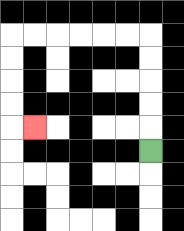{'start': '[6, 6]', 'end': '[1, 5]', 'path_directions': 'U,U,U,U,U,L,L,L,L,L,L,D,D,D,D,R', 'path_coordinates': '[[6, 6], [6, 5], [6, 4], [6, 3], [6, 2], [6, 1], [5, 1], [4, 1], [3, 1], [2, 1], [1, 1], [0, 1], [0, 2], [0, 3], [0, 4], [0, 5], [1, 5]]'}